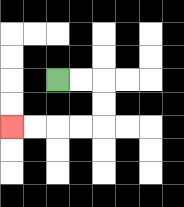{'start': '[2, 3]', 'end': '[0, 5]', 'path_directions': 'R,R,D,D,L,L,L,L', 'path_coordinates': '[[2, 3], [3, 3], [4, 3], [4, 4], [4, 5], [3, 5], [2, 5], [1, 5], [0, 5]]'}